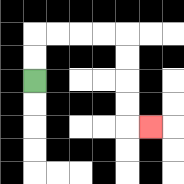{'start': '[1, 3]', 'end': '[6, 5]', 'path_directions': 'U,U,R,R,R,R,D,D,D,D,R', 'path_coordinates': '[[1, 3], [1, 2], [1, 1], [2, 1], [3, 1], [4, 1], [5, 1], [5, 2], [5, 3], [5, 4], [5, 5], [6, 5]]'}